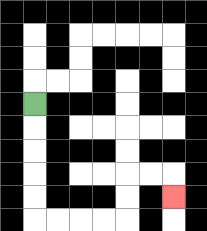{'start': '[1, 4]', 'end': '[7, 8]', 'path_directions': 'D,D,D,D,D,R,R,R,R,U,U,R,R,D', 'path_coordinates': '[[1, 4], [1, 5], [1, 6], [1, 7], [1, 8], [1, 9], [2, 9], [3, 9], [4, 9], [5, 9], [5, 8], [5, 7], [6, 7], [7, 7], [7, 8]]'}